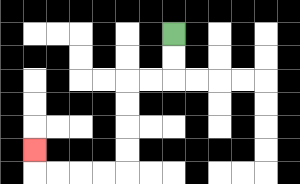{'start': '[7, 1]', 'end': '[1, 6]', 'path_directions': 'D,D,L,L,D,D,D,D,L,L,L,L,U', 'path_coordinates': '[[7, 1], [7, 2], [7, 3], [6, 3], [5, 3], [5, 4], [5, 5], [5, 6], [5, 7], [4, 7], [3, 7], [2, 7], [1, 7], [1, 6]]'}